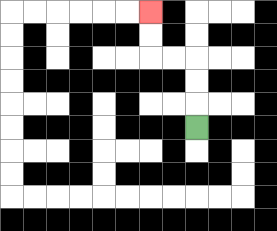{'start': '[8, 5]', 'end': '[6, 0]', 'path_directions': 'U,U,U,L,L,U,U', 'path_coordinates': '[[8, 5], [8, 4], [8, 3], [8, 2], [7, 2], [6, 2], [6, 1], [6, 0]]'}